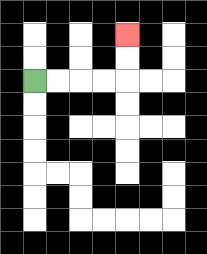{'start': '[1, 3]', 'end': '[5, 1]', 'path_directions': 'R,R,R,R,U,U', 'path_coordinates': '[[1, 3], [2, 3], [3, 3], [4, 3], [5, 3], [5, 2], [5, 1]]'}